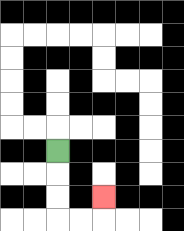{'start': '[2, 6]', 'end': '[4, 8]', 'path_directions': 'D,D,D,R,R,U', 'path_coordinates': '[[2, 6], [2, 7], [2, 8], [2, 9], [3, 9], [4, 9], [4, 8]]'}